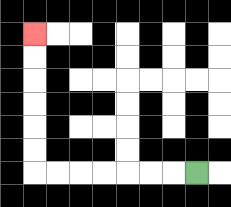{'start': '[8, 7]', 'end': '[1, 1]', 'path_directions': 'L,L,L,L,L,L,L,U,U,U,U,U,U', 'path_coordinates': '[[8, 7], [7, 7], [6, 7], [5, 7], [4, 7], [3, 7], [2, 7], [1, 7], [1, 6], [1, 5], [1, 4], [1, 3], [1, 2], [1, 1]]'}